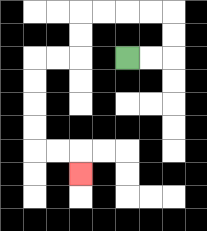{'start': '[5, 2]', 'end': '[3, 7]', 'path_directions': 'R,R,U,U,L,L,L,L,D,D,L,L,D,D,D,D,R,R,D', 'path_coordinates': '[[5, 2], [6, 2], [7, 2], [7, 1], [7, 0], [6, 0], [5, 0], [4, 0], [3, 0], [3, 1], [3, 2], [2, 2], [1, 2], [1, 3], [1, 4], [1, 5], [1, 6], [2, 6], [3, 6], [3, 7]]'}